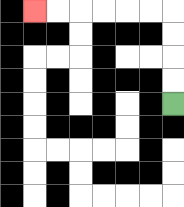{'start': '[7, 4]', 'end': '[1, 0]', 'path_directions': 'U,U,U,U,L,L,L,L,L,L', 'path_coordinates': '[[7, 4], [7, 3], [7, 2], [7, 1], [7, 0], [6, 0], [5, 0], [4, 0], [3, 0], [2, 0], [1, 0]]'}